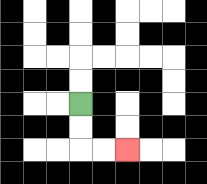{'start': '[3, 4]', 'end': '[5, 6]', 'path_directions': 'D,D,R,R', 'path_coordinates': '[[3, 4], [3, 5], [3, 6], [4, 6], [5, 6]]'}